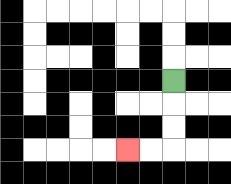{'start': '[7, 3]', 'end': '[5, 6]', 'path_directions': 'D,D,D,L,L', 'path_coordinates': '[[7, 3], [7, 4], [7, 5], [7, 6], [6, 6], [5, 6]]'}